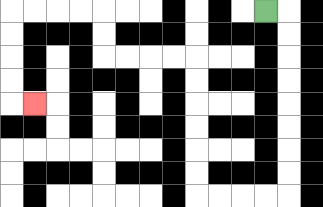{'start': '[11, 0]', 'end': '[1, 4]', 'path_directions': 'R,D,D,D,D,D,D,D,D,L,L,L,L,U,U,U,U,U,U,L,L,L,L,U,U,L,L,L,L,D,D,D,D,R', 'path_coordinates': '[[11, 0], [12, 0], [12, 1], [12, 2], [12, 3], [12, 4], [12, 5], [12, 6], [12, 7], [12, 8], [11, 8], [10, 8], [9, 8], [8, 8], [8, 7], [8, 6], [8, 5], [8, 4], [8, 3], [8, 2], [7, 2], [6, 2], [5, 2], [4, 2], [4, 1], [4, 0], [3, 0], [2, 0], [1, 0], [0, 0], [0, 1], [0, 2], [0, 3], [0, 4], [1, 4]]'}